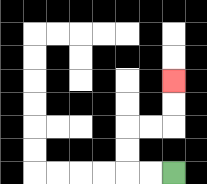{'start': '[7, 7]', 'end': '[7, 3]', 'path_directions': 'L,L,U,U,R,R,U,U', 'path_coordinates': '[[7, 7], [6, 7], [5, 7], [5, 6], [5, 5], [6, 5], [7, 5], [7, 4], [7, 3]]'}